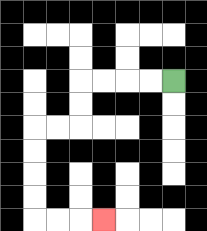{'start': '[7, 3]', 'end': '[4, 9]', 'path_directions': 'L,L,L,L,D,D,L,L,D,D,D,D,R,R,R', 'path_coordinates': '[[7, 3], [6, 3], [5, 3], [4, 3], [3, 3], [3, 4], [3, 5], [2, 5], [1, 5], [1, 6], [1, 7], [1, 8], [1, 9], [2, 9], [3, 9], [4, 9]]'}